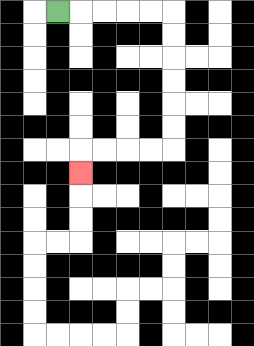{'start': '[2, 0]', 'end': '[3, 7]', 'path_directions': 'R,R,R,R,R,D,D,D,D,D,D,L,L,L,L,D', 'path_coordinates': '[[2, 0], [3, 0], [4, 0], [5, 0], [6, 0], [7, 0], [7, 1], [7, 2], [7, 3], [7, 4], [7, 5], [7, 6], [6, 6], [5, 6], [4, 6], [3, 6], [3, 7]]'}